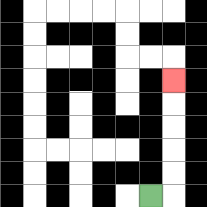{'start': '[6, 8]', 'end': '[7, 3]', 'path_directions': 'R,U,U,U,U,U', 'path_coordinates': '[[6, 8], [7, 8], [7, 7], [7, 6], [7, 5], [7, 4], [7, 3]]'}